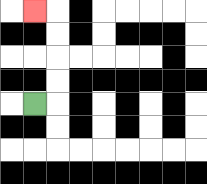{'start': '[1, 4]', 'end': '[1, 0]', 'path_directions': 'R,U,U,U,U,L', 'path_coordinates': '[[1, 4], [2, 4], [2, 3], [2, 2], [2, 1], [2, 0], [1, 0]]'}